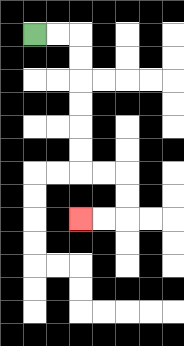{'start': '[1, 1]', 'end': '[3, 9]', 'path_directions': 'R,R,D,D,D,D,D,D,R,R,D,D,L,L', 'path_coordinates': '[[1, 1], [2, 1], [3, 1], [3, 2], [3, 3], [3, 4], [3, 5], [3, 6], [3, 7], [4, 7], [5, 7], [5, 8], [5, 9], [4, 9], [3, 9]]'}